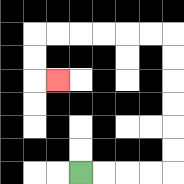{'start': '[3, 7]', 'end': '[2, 3]', 'path_directions': 'R,R,R,R,U,U,U,U,U,U,L,L,L,L,L,L,D,D,R', 'path_coordinates': '[[3, 7], [4, 7], [5, 7], [6, 7], [7, 7], [7, 6], [7, 5], [7, 4], [7, 3], [7, 2], [7, 1], [6, 1], [5, 1], [4, 1], [3, 1], [2, 1], [1, 1], [1, 2], [1, 3], [2, 3]]'}